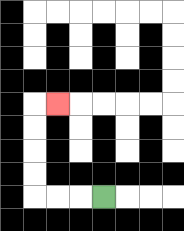{'start': '[4, 8]', 'end': '[2, 4]', 'path_directions': 'L,L,L,U,U,U,U,R', 'path_coordinates': '[[4, 8], [3, 8], [2, 8], [1, 8], [1, 7], [1, 6], [1, 5], [1, 4], [2, 4]]'}